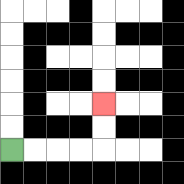{'start': '[0, 6]', 'end': '[4, 4]', 'path_directions': 'R,R,R,R,U,U', 'path_coordinates': '[[0, 6], [1, 6], [2, 6], [3, 6], [4, 6], [4, 5], [4, 4]]'}